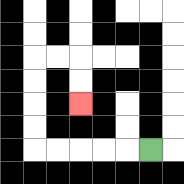{'start': '[6, 6]', 'end': '[3, 4]', 'path_directions': 'L,L,L,L,L,U,U,U,U,R,R,D,D', 'path_coordinates': '[[6, 6], [5, 6], [4, 6], [3, 6], [2, 6], [1, 6], [1, 5], [1, 4], [1, 3], [1, 2], [2, 2], [3, 2], [3, 3], [3, 4]]'}